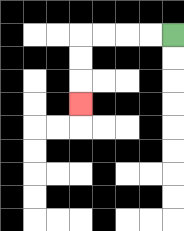{'start': '[7, 1]', 'end': '[3, 4]', 'path_directions': 'L,L,L,L,D,D,D', 'path_coordinates': '[[7, 1], [6, 1], [5, 1], [4, 1], [3, 1], [3, 2], [3, 3], [3, 4]]'}